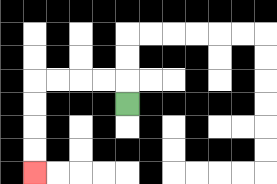{'start': '[5, 4]', 'end': '[1, 7]', 'path_directions': 'U,L,L,L,L,D,D,D,D', 'path_coordinates': '[[5, 4], [5, 3], [4, 3], [3, 3], [2, 3], [1, 3], [1, 4], [1, 5], [1, 6], [1, 7]]'}